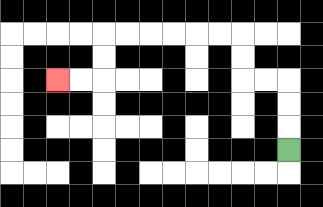{'start': '[12, 6]', 'end': '[2, 3]', 'path_directions': 'U,U,U,L,L,U,U,L,L,L,L,L,L,D,D,L,L', 'path_coordinates': '[[12, 6], [12, 5], [12, 4], [12, 3], [11, 3], [10, 3], [10, 2], [10, 1], [9, 1], [8, 1], [7, 1], [6, 1], [5, 1], [4, 1], [4, 2], [4, 3], [3, 3], [2, 3]]'}